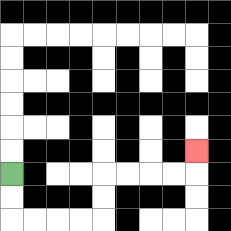{'start': '[0, 7]', 'end': '[8, 6]', 'path_directions': 'D,D,R,R,R,R,U,U,R,R,R,R,U', 'path_coordinates': '[[0, 7], [0, 8], [0, 9], [1, 9], [2, 9], [3, 9], [4, 9], [4, 8], [4, 7], [5, 7], [6, 7], [7, 7], [8, 7], [8, 6]]'}